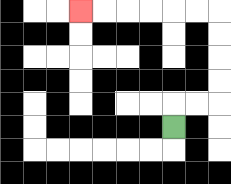{'start': '[7, 5]', 'end': '[3, 0]', 'path_directions': 'U,R,R,U,U,U,U,L,L,L,L,L,L', 'path_coordinates': '[[7, 5], [7, 4], [8, 4], [9, 4], [9, 3], [9, 2], [9, 1], [9, 0], [8, 0], [7, 0], [6, 0], [5, 0], [4, 0], [3, 0]]'}